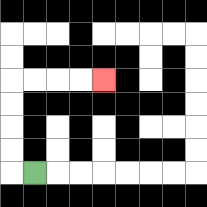{'start': '[1, 7]', 'end': '[4, 3]', 'path_directions': 'L,U,U,U,U,R,R,R,R', 'path_coordinates': '[[1, 7], [0, 7], [0, 6], [0, 5], [0, 4], [0, 3], [1, 3], [2, 3], [3, 3], [4, 3]]'}